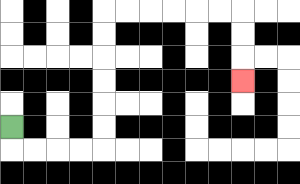{'start': '[0, 5]', 'end': '[10, 3]', 'path_directions': 'D,R,R,R,R,U,U,U,U,U,U,R,R,R,R,R,R,D,D,D', 'path_coordinates': '[[0, 5], [0, 6], [1, 6], [2, 6], [3, 6], [4, 6], [4, 5], [4, 4], [4, 3], [4, 2], [4, 1], [4, 0], [5, 0], [6, 0], [7, 0], [8, 0], [9, 0], [10, 0], [10, 1], [10, 2], [10, 3]]'}